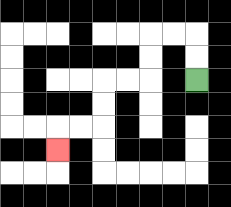{'start': '[8, 3]', 'end': '[2, 6]', 'path_directions': 'U,U,L,L,D,D,L,L,D,D,L,L,D', 'path_coordinates': '[[8, 3], [8, 2], [8, 1], [7, 1], [6, 1], [6, 2], [6, 3], [5, 3], [4, 3], [4, 4], [4, 5], [3, 5], [2, 5], [2, 6]]'}